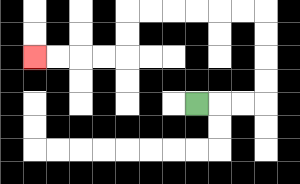{'start': '[8, 4]', 'end': '[1, 2]', 'path_directions': 'R,R,R,U,U,U,U,L,L,L,L,L,L,D,D,L,L,L,L', 'path_coordinates': '[[8, 4], [9, 4], [10, 4], [11, 4], [11, 3], [11, 2], [11, 1], [11, 0], [10, 0], [9, 0], [8, 0], [7, 0], [6, 0], [5, 0], [5, 1], [5, 2], [4, 2], [3, 2], [2, 2], [1, 2]]'}